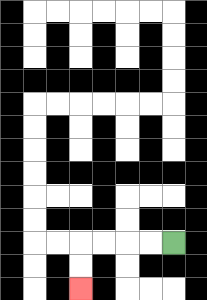{'start': '[7, 10]', 'end': '[3, 12]', 'path_directions': 'L,L,L,L,D,D', 'path_coordinates': '[[7, 10], [6, 10], [5, 10], [4, 10], [3, 10], [3, 11], [3, 12]]'}